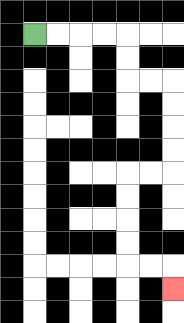{'start': '[1, 1]', 'end': '[7, 12]', 'path_directions': 'R,R,R,R,D,D,R,R,D,D,D,D,L,L,D,D,D,D,R,R,D', 'path_coordinates': '[[1, 1], [2, 1], [3, 1], [4, 1], [5, 1], [5, 2], [5, 3], [6, 3], [7, 3], [7, 4], [7, 5], [7, 6], [7, 7], [6, 7], [5, 7], [5, 8], [5, 9], [5, 10], [5, 11], [6, 11], [7, 11], [7, 12]]'}